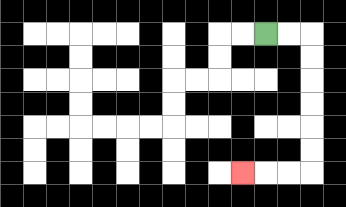{'start': '[11, 1]', 'end': '[10, 7]', 'path_directions': 'R,R,D,D,D,D,D,D,L,L,L', 'path_coordinates': '[[11, 1], [12, 1], [13, 1], [13, 2], [13, 3], [13, 4], [13, 5], [13, 6], [13, 7], [12, 7], [11, 7], [10, 7]]'}